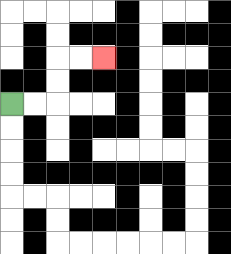{'start': '[0, 4]', 'end': '[4, 2]', 'path_directions': 'R,R,U,U,R,R', 'path_coordinates': '[[0, 4], [1, 4], [2, 4], [2, 3], [2, 2], [3, 2], [4, 2]]'}